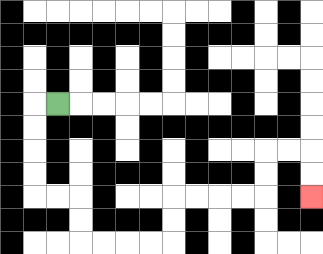{'start': '[2, 4]', 'end': '[13, 8]', 'path_directions': 'L,D,D,D,D,R,R,D,D,R,R,R,R,U,U,R,R,R,R,U,U,R,R,D,D', 'path_coordinates': '[[2, 4], [1, 4], [1, 5], [1, 6], [1, 7], [1, 8], [2, 8], [3, 8], [3, 9], [3, 10], [4, 10], [5, 10], [6, 10], [7, 10], [7, 9], [7, 8], [8, 8], [9, 8], [10, 8], [11, 8], [11, 7], [11, 6], [12, 6], [13, 6], [13, 7], [13, 8]]'}